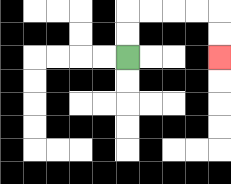{'start': '[5, 2]', 'end': '[9, 2]', 'path_directions': 'U,U,R,R,R,R,D,D', 'path_coordinates': '[[5, 2], [5, 1], [5, 0], [6, 0], [7, 0], [8, 0], [9, 0], [9, 1], [9, 2]]'}